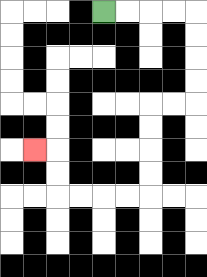{'start': '[4, 0]', 'end': '[1, 6]', 'path_directions': 'R,R,R,R,D,D,D,D,L,L,D,D,D,D,L,L,L,L,U,U,L', 'path_coordinates': '[[4, 0], [5, 0], [6, 0], [7, 0], [8, 0], [8, 1], [8, 2], [8, 3], [8, 4], [7, 4], [6, 4], [6, 5], [6, 6], [6, 7], [6, 8], [5, 8], [4, 8], [3, 8], [2, 8], [2, 7], [2, 6], [1, 6]]'}